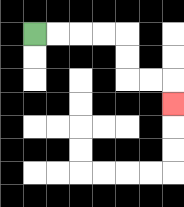{'start': '[1, 1]', 'end': '[7, 4]', 'path_directions': 'R,R,R,R,D,D,R,R,D', 'path_coordinates': '[[1, 1], [2, 1], [3, 1], [4, 1], [5, 1], [5, 2], [5, 3], [6, 3], [7, 3], [7, 4]]'}